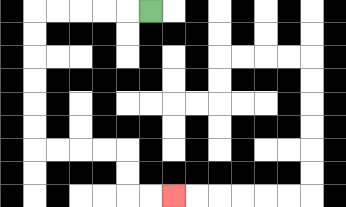{'start': '[6, 0]', 'end': '[7, 8]', 'path_directions': 'L,L,L,L,L,D,D,D,D,D,D,R,R,R,R,D,D,R,R', 'path_coordinates': '[[6, 0], [5, 0], [4, 0], [3, 0], [2, 0], [1, 0], [1, 1], [1, 2], [1, 3], [1, 4], [1, 5], [1, 6], [2, 6], [3, 6], [4, 6], [5, 6], [5, 7], [5, 8], [6, 8], [7, 8]]'}